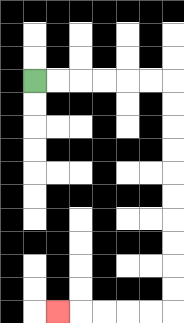{'start': '[1, 3]', 'end': '[2, 13]', 'path_directions': 'R,R,R,R,R,R,D,D,D,D,D,D,D,D,D,D,L,L,L,L,L', 'path_coordinates': '[[1, 3], [2, 3], [3, 3], [4, 3], [5, 3], [6, 3], [7, 3], [7, 4], [7, 5], [7, 6], [7, 7], [7, 8], [7, 9], [7, 10], [7, 11], [7, 12], [7, 13], [6, 13], [5, 13], [4, 13], [3, 13], [2, 13]]'}